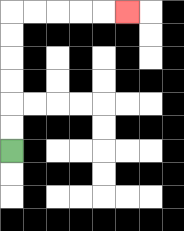{'start': '[0, 6]', 'end': '[5, 0]', 'path_directions': 'U,U,U,U,U,U,R,R,R,R,R', 'path_coordinates': '[[0, 6], [0, 5], [0, 4], [0, 3], [0, 2], [0, 1], [0, 0], [1, 0], [2, 0], [3, 0], [4, 0], [5, 0]]'}